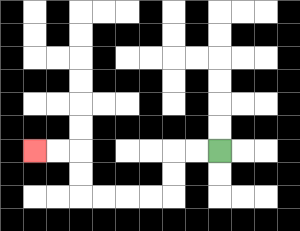{'start': '[9, 6]', 'end': '[1, 6]', 'path_directions': 'L,L,D,D,L,L,L,L,U,U,L,L', 'path_coordinates': '[[9, 6], [8, 6], [7, 6], [7, 7], [7, 8], [6, 8], [5, 8], [4, 8], [3, 8], [3, 7], [3, 6], [2, 6], [1, 6]]'}